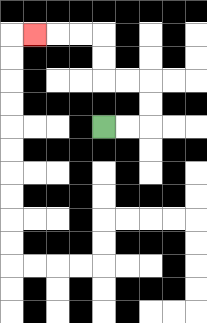{'start': '[4, 5]', 'end': '[1, 1]', 'path_directions': 'R,R,U,U,L,L,U,U,L,L,L', 'path_coordinates': '[[4, 5], [5, 5], [6, 5], [6, 4], [6, 3], [5, 3], [4, 3], [4, 2], [4, 1], [3, 1], [2, 1], [1, 1]]'}